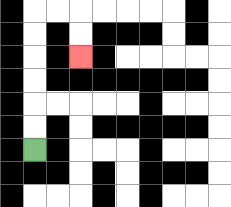{'start': '[1, 6]', 'end': '[3, 2]', 'path_directions': 'U,U,U,U,U,U,R,R,D,D', 'path_coordinates': '[[1, 6], [1, 5], [1, 4], [1, 3], [1, 2], [1, 1], [1, 0], [2, 0], [3, 0], [3, 1], [3, 2]]'}